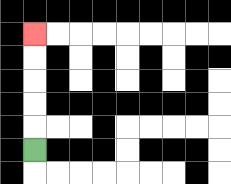{'start': '[1, 6]', 'end': '[1, 1]', 'path_directions': 'U,U,U,U,U', 'path_coordinates': '[[1, 6], [1, 5], [1, 4], [1, 3], [1, 2], [1, 1]]'}